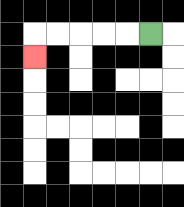{'start': '[6, 1]', 'end': '[1, 2]', 'path_directions': 'L,L,L,L,L,D', 'path_coordinates': '[[6, 1], [5, 1], [4, 1], [3, 1], [2, 1], [1, 1], [1, 2]]'}